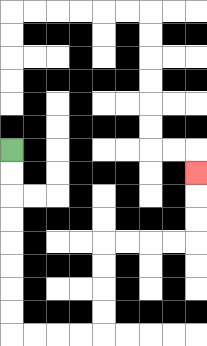{'start': '[0, 6]', 'end': '[8, 7]', 'path_directions': 'D,D,D,D,D,D,D,D,R,R,R,R,U,U,U,U,R,R,R,R,U,U,U', 'path_coordinates': '[[0, 6], [0, 7], [0, 8], [0, 9], [0, 10], [0, 11], [0, 12], [0, 13], [0, 14], [1, 14], [2, 14], [3, 14], [4, 14], [4, 13], [4, 12], [4, 11], [4, 10], [5, 10], [6, 10], [7, 10], [8, 10], [8, 9], [8, 8], [8, 7]]'}